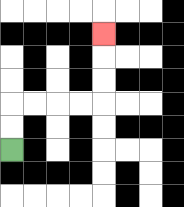{'start': '[0, 6]', 'end': '[4, 1]', 'path_directions': 'U,U,R,R,R,R,U,U,U', 'path_coordinates': '[[0, 6], [0, 5], [0, 4], [1, 4], [2, 4], [3, 4], [4, 4], [4, 3], [4, 2], [4, 1]]'}